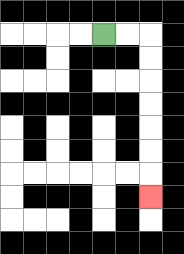{'start': '[4, 1]', 'end': '[6, 8]', 'path_directions': 'R,R,D,D,D,D,D,D,D', 'path_coordinates': '[[4, 1], [5, 1], [6, 1], [6, 2], [6, 3], [6, 4], [6, 5], [6, 6], [6, 7], [6, 8]]'}